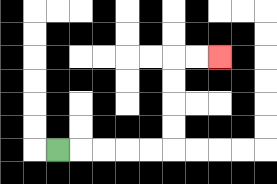{'start': '[2, 6]', 'end': '[9, 2]', 'path_directions': 'R,R,R,R,R,U,U,U,U,R,R', 'path_coordinates': '[[2, 6], [3, 6], [4, 6], [5, 6], [6, 6], [7, 6], [7, 5], [7, 4], [7, 3], [7, 2], [8, 2], [9, 2]]'}